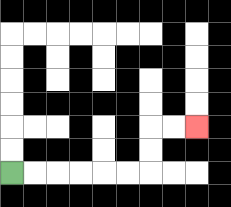{'start': '[0, 7]', 'end': '[8, 5]', 'path_directions': 'R,R,R,R,R,R,U,U,R,R', 'path_coordinates': '[[0, 7], [1, 7], [2, 7], [3, 7], [4, 7], [5, 7], [6, 7], [6, 6], [6, 5], [7, 5], [8, 5]]'}